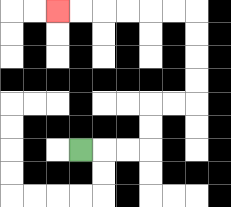{'start': '[3, 6]', 'end': '[2, 0]', 'path_directions': 'R,R,R,U,U,R,R,U,U,U,U,L,L,L,L,L,L', 'path_coordinates': '[[3, 6], [4, 6], [5, 6], [6, 6], [6, 5], [6, 4], [7, 4], [8, 4], [8, 3], [8, 2], [8, 1], [8, 0], [7, 0], [6, 0], [5, 0], [4, 0], [3, 0], [2, 0]]'}